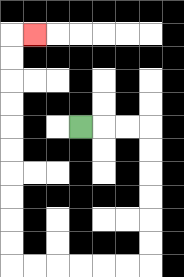{'start': '[3, 5]', 'end': '[1, 1]', 'path_directions': 'R,R,R,D,D,D,D,D,D,L,L,L,L,L,L,U,U,U,U,U,U,U,U,U,U,R', 'path_coordinates': '[[3, 5], [4, 5], [5, 5], [6, 5], [6, 6], [6, 7], [6, 8], [6, 9], [6, 10], [6, 11], [5, 11], [4, 11], [3, 11], [2, 11], [1, 11], [0, 11], [0, 10], [0, 9], [0, 8], [0, 7], [0, 6], [0, 5], [0, 4], [0, 3], [0, 2], [0, 1], [1, 1]]'}